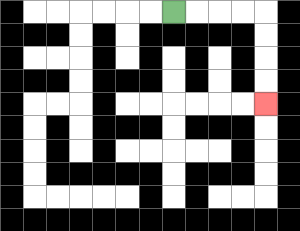{'start': '[7, 0]', 'end': '[11, 4]', 'path_directions': 'R,R,R,R,D,D,D,D', 'path_coordinates': '[[7, 0], [8, 0], [9, 0], [10, 0], [11, 0], [11, 1], [11, 2], [11, 3], [11, 4]]'}